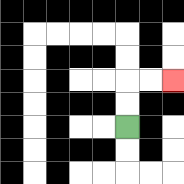{'start': '[5, 5]', 'end': '[7, 3]', 'path_directions': 'U,U,R,R', 'path_coordinates': '[[5, 5], [5, 4], [5, 3], [6, 3], [7, 3]]'}